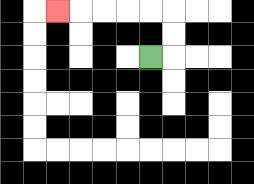{'start': '[6, 2]', 'end': '[2, 0]', 'path_directions': 'R,U,U,L,L,L,L,L', 'path_coordinates': '[[6, 2], [7, 2], [7, 1], [7, 0], [6, 0], [5, 0], [4, 0], [3, 0], [2, 0]]'}